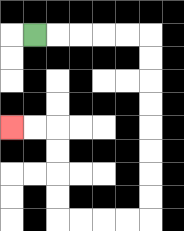{'start': '[1, 1]', 'end': '[0, 5]', 'path_directions': 'R,R,R,R,R,D,D,D,D,D,D,D,D,L,L,L,L,U,U,U,U,L,L', 'path_coordinates': '[[1, 1], [2, 1], [3, 1], [4, 1], [5, 1], [6, 1], [6, 2], [6, 3], [6, 4], [6, 5], [6, 6], [6, 7], [6, 8], [6, 9], [5, 9], [4, 9], [3, 9], [2, 9], [2, 8], [2, 7], [2, 6], [2, 5], [1, 5], [0, 5]]'}